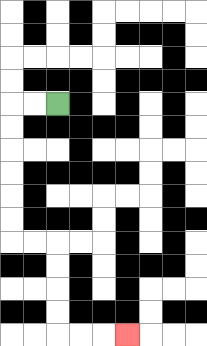{'start': '[2, 4]', 'end': '[5, 14]', 'path_directions': 'L,L,D,D,D,D,D,D,R,R,D,D,D,D,R,R,R', 'path_coordinates': '[[2, 4], [1, 4], [0, 4], [0, 5], [0, 6], [0, 7], [0, 8], [0, 9], [0, 10], [1, 10], [2, 10], [2, 11], [2, 12], [2, 13], [2, 14], [3, 14], [4, 14], [5, 14]]'}